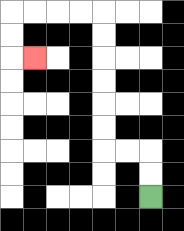{'start': '[6, 8]', 'end': '[1, 2]', 'path_directions': 'U,U,L,L,U,U,U,U,U,U,L,L,L,L,D,D,R', 'path_coordinates': '[[6, 8], [6, 7], [6, 6], [5, 6], [4, 6], [4, 5], [4, 4], [4, 3], [4, 2], [4, 1], [4, 0], [3, 0], [2, 0], [1, 0], [0, 0], [0, 1], [0, 2], [1, 2]]'}